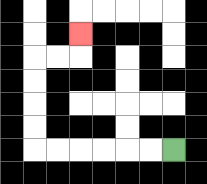{'start': '[7, 6]', 'end': '[3, 1]', 'path_directions': 'L,L,L,L,L,L,U,U,U,U,R,R,U', 'path_coordinates': '[[7, 6], [6, 6], [5, 6], [4, 6], [3, 6], [2, 6], [1, 6], [1, 5], [1, 4], [1, 3], [1, 2], [2, 2], [3, 2], [3, 1]]'}